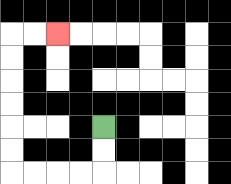{'start': '[4, 5]', 'end': '[2, 1]', 'path_directions': 'D,D,L,L,L,L,U,U,U,U,U,U,R,R', 'path_coordinates': '[[4, 5], [4, 6], [4, 7], [3, 7], [2, 7], [1, 7], [0, 7], [0, 6], [0, 5], [0, 4], [0, 3], [0, 2], [0, 1], [1, 1], [2, 1]]'}